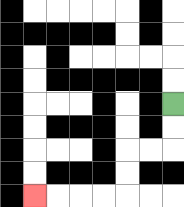{'start': '[7, 4]', 'end': '[1, 8]', 'path_directions': 'D,D,L,L,D,D,L,L,L,L', 'path_coordinates': '[[7, 4], [7, 5], [7, 6], [6, 6], [5, 6], [5, 7], [5, 8], [4, 8], [3, 8], [2, 8], [1, 8]]'}